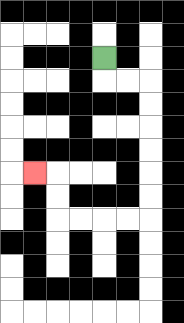{'start': '[4, 2]', 'end': '[1, 7]', 'path_directions': 'D,R,R,D,D,D,D,D,D,L,L,L,L,U,U,L', 'path_coordinates': '[[4, 2], [4, 3], [5, 3], [6, 3], [6, 4], [6, 5], [6, 6], [6, 7], [6, 8], [6, 9], [5, 9], [4, 9], [3, 9], [2, 9], [2, 8], [2, 7], [1, 7]]'}